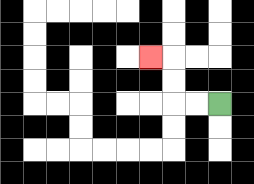{'start': '[9, 4]', 'end': '[6, 2]', 'path_directions': 'L,L,U,U,L', 'path_coordinates': '[[9, 4], [8, 4], [7, 4], [7, 3], [7, 2], [6, 2]]'}